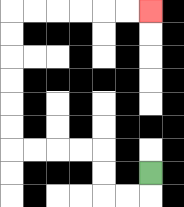{'start': '[6, 7]', 'end': '[6, 0]', 'path_directions': 'D,L,L,U,U,L,L,L,L,U,U,U,U,U,U,R,R,R,R,R,R', 'path_coordinates': '[[6, 7], [6, 8], [5, 8], [4, 8], [4, 7], [4, 6], [3, 6], [2, 6], [1, 6], [0, 6], [0, 5], [0, 4], [0, 3], [0, 2], [0, 1], [0, 0], [1, 0], [2, 0], [3, 0], [4, 0], [5, 0], [6, 0]]'}